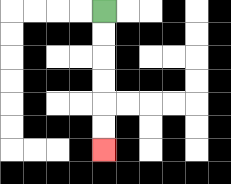{'start': '[4, 0]', 'end': '[4, 6]', 'path_directions': 'D,D,D,D,D,D', 'path_coordinates': '[[4, 0], [4, 1], [4, 2], [4, 3], [4, 4], [4, 5], [4, 6]]'}